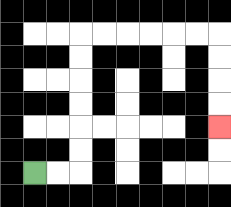{'start': '[1, 7]', 'end': '[9, 5]', 'path_directions': 'R,R,U,U,U,U,U,U,R,R,R,R,R,R,D,D,D,D', 'path_coordinates': '[[1, 7], [2, 7], [3, 7], [3, 6], [3, 5], [3, 4], [3, 3], [3, 2], [3, 1], [4, 1], [5, 1], [6, 1], [7, 1], [8, 1], [9, 1], [9, 2], [9, 3], [9, 4], [9, 5]]'}